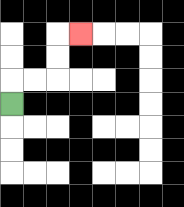{'start': '[0, 4]', 'end': '[3, 1]', 'path_directions': 'U,R,R,U,U,R', 'path_coordinates': '[[0, 4], [0, 3], [1, 3], [2, 3], [2, 2], [2, 1], [3, 1]]'}